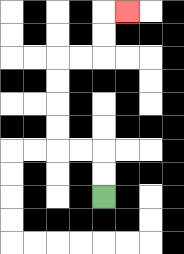{'start': '[4, 8]', 'end': '[5, 0]', 'path_directions': 'U,U,L,L,U,U,U,U,R,R,U,U,R', 'path_coordinates': '[[4, 8], [4, 7], [4, 6], [3, 6], [2, 6], [2, 5], [2, 4], [2, 3], [2, 2], [3, 2], [4, 2], [4, 1], [4, 0], [5, 0]]'}